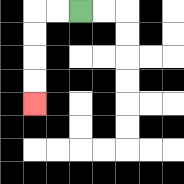{'start': '[3, 0]', 'end': '[1, 4]', 'path_directions': 'L,L,D,D,D,D', 'path_coordinates': '[[3, 0], [2, 0], [1, 0], [1, 1], [1, 2], [1, 3], [1, 4]]'}